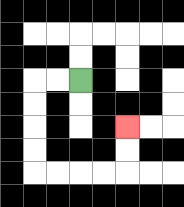{'start': '[3, 3]', 'end': '[5, 5]', 'path_directions': 'L,L,D,D,D,D,R,R,R,R,U,U', 'path_coordinates': '[[3, 3], [2, 3], [1, 3], [1, 4], [1, 5], [1, 6], [1, 7], [2, 7], [3, 7], [4, 7], [5, 7], [5, 6], [5, 5]]'}